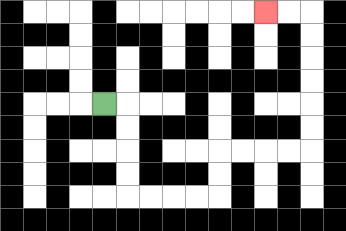{'start': '[4, 4]', 'end': '[11, 0]', 'path_directions': 'R,D,D,D,D,R,R,R,R,U,U,R,R,R,R,U,U,U,U,U,U,L,L', 'path_coordinates': '[[4, 4], [5, 4], [5, 5], [5, 6], [5, 7], [5, 8], [6, 8], [7, 8], [8, 8], [9, 8], [9, 7], [9, 6], [10, 6], [11, 6], [12, 6], [13, 6], [13, 5], [13, 4], [13, 3], [13, 2], [13, 1], [13, 0], [12, 0], [11, 0]]'}